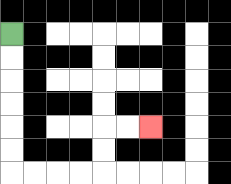{'start': '[0, 1]', 'end': '[6, 5]', 'path_directions': 'D,D,D,D,D,D,R,R,R,R,U,U,R,R', 'path_coordinates': '[[0, 1], [0, 2], [0, 3], [0, 4], [0, 5], [0, 6], [0, 7], [1, 7], [2, 7], [3, 7], [4, 7], [4, 6], [4, 5], [5, 5], [6, 5]]'}